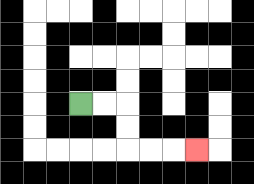{'start': '[3, 4]', 'end': '[8, 6]', 'path_directions': 'R,R,D,D,R,R,R', 'path_coordinates': '[[3, 4], [4, 4], [5, 4], [5, 5], [5, 6], [6, 6], [7, 6], [8, 6]]'}